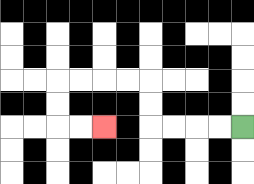{'start': '[10, 5]', 'end': '[4, 5]', 'path_directions': 'L,L,L,L,U,U,L,L,L,L,D,D,R,R', 'path_coordinates': '[[10, 5], [9, 5], [8, 5], [7, 5], [6, 5], [6, 4], [6, 3], [5, 3], [4, 3], [3, 3], [2, 3], [2, 4], [2, 5], [3, 5], [4, 5]]'}